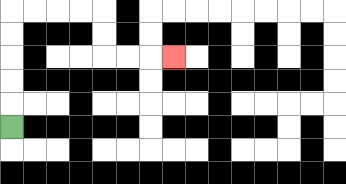{'start': '[0, 5]', 'end': '[7, 2]', 'path_directions': 'U,U,U,U,U,R,R,R,R,D,D,R,R,R', 'path_coordinates': '[[0, 5], [0, 4], [0, 3], [0, 2], [0, 1], [0, 0], [1, 0], [2, 0], [3, 0], [4, 0], [4, 1], [4, 2], [5, 2], [6, 2], [7, 2]]'}